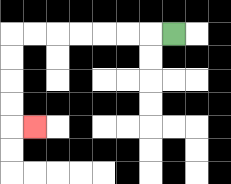{'start': '[7, 1]', 'end': '[1, 5]', 'path_directions': 'L,L,L,L,L,L,L,D,D,D,D,R', 'path_coordinates': '[[7, 1], [6, 1], [5, 1], [4, 1], [3, 1], [2, 1], [1, 1], [0, 1], [0, 2], [0, 3], [0, 4], [0, 5], [1, 5]]'}